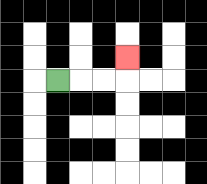{'start': '[2, 3]', 'end': '[5, 2]', 'path_directions': 'R,R,R,U', 'path_coordinates': '[[2, 3], [3, 3], [4, 3], [5, 3], [5, 2]]'}